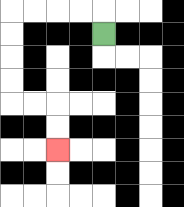{'start': '[4, 1]', 'end': '[2, 6]', 'path_directions': 'U,L,L,L,L,D,D,D,D,R,R,D,D', 'path_coordinates': '[[4, 1], [4, 0], [3, 0], [2, 0], [1, 0], [0, 0], [0, 1], [0, 2], [0, 3], [0, 4], [1, 4], [2, 4], [2, 5], [2, 6]]'}